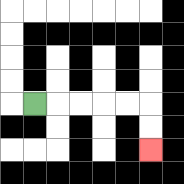{'start': '[1, 4]', 'end': '[6, 6]', 'path_directions': 'R,R,R,R,R,D,D', 'path_coordinates': '[[1, 4], [2, 4], [3, 4], [4, 4], [5, 4], [6, 4], [6, 5], [6, 6]]'}